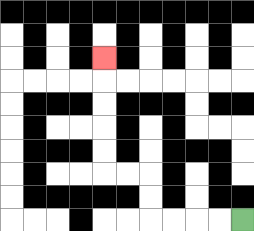{'start': '[10, 9]', 'end': '[4, 2]', 'path_directions': 'L,L,L,L,U,U,L,L,U,U,U,U,U', 'path_coordinates': '[[10, 9], [9, 9], [8, 9], [7, 9], [6, 9], [6, 8], [6, 7], [5, 7], [4, 7], [4, 6], [4, 5], [4, 4], [4, 3], [4, 2]]'}